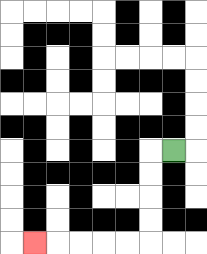{'start': '[7, 6]', 'end': '[1, 10]', 'path_directions': 'L,D,D,D,D,L,L,L,L,L', 'path_coordinates': '[[7, 6], [6, 6], [6, 7], [6, 8], [6, 9], [6, 10], [5, 10], [4, 10], [3, 10], [2, 10], [1, 10]]'}